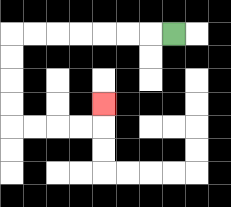{'start': '[7, 1]', 'end': '[4, 4]', 'path_directions': 'L,L,L,L,L,L,L,D,D,D,D,R,R,R,R,U', 'path_coordinates': '[[7, 1], [6, 1], [5, 1], [4, 1], [3, 1], [2, 1], [1, 1], [0, 1], [0, 2], [0, 3], [0, 4], [0, 5], [1, 5], [2, 5], [3, 5], [4, 5], [4, 4]]'}